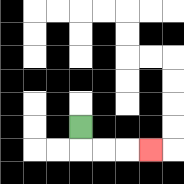{'start': '[3, 5]', 'end': '[6, 6]', 'path_directions': 'D,R,R,R', 'path_coordinates': '[[3, 5], [3, 6], [4, 6], [5, 6], [6, 6]]'}